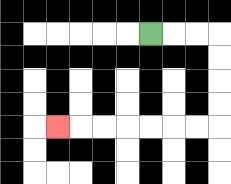{'start': '[6, 1]', 'end': '[2, 5]', 'path_directions': 'R,R,R,D,D,D,D,L,L,L,L,L,L,L', 'path_coordinates': '[[6, 1], [7, 1], [8, 1], [9, 1], [9, 2], [9, 3], [9, 4], [9, 5], [8, 5], [7, 5], [6, 5], [5, 5], [4, 5], [3, 5], [2, 5]]'}